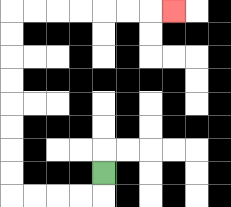{'start': '[4, 7]', 'end': '[7, 0]', 'path_directions': 'D,L,L,L,L,U,U,U,U,U,U,U,U,R,R,R,R,R,R,R', 'path_coordinates': '[[4, 7], [4, 8], [3, 8], [2, 8], [1, 8], [0, 8], [0, 7], [0, 6], [0, 5], [0, 4], [0, 3], [0, 2], [0, 1], [0, 0], [1, 0], [2, 0], [3, 0], [4, 0], [5, 0], [6, 0], [7, 0]]'}